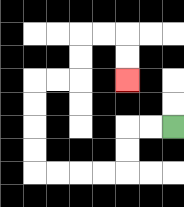{'start': '[7, 5]', 'end': '[5, 3]', 'path_directions': 'L,L,D,D,L,L,L,L,U,U,U,U,R,R,U,U,R,R,D,D', 'path_coordinates': '[[7, 5], [6, 5], [5, 5], [5, 6], [5, 7], [4, 7], [3, 7], [2, 7], [1, 7], [1, 6], [1, 5], [1, 4], [1, 3], [2, 3], [3, 3], [3, 2], [3, 1], [4, 1], [5, 1], [5, 2], [5, 3]]'}